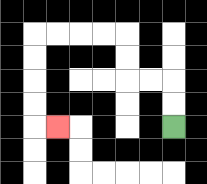{'start': '[7, 5]', 'end': '[2, 5]', 'path_directions': 'U,U,L,L,U,U,L,L,L,L,D,D,D,D,R', 'path_coordinates': '[[7, 5], [7, 4], [7, 3], [6, 3], [5, 3], [5, 2], [5, 1], [4, 1], [3, 1], [2, 1], [1, 1], [1, 2], [1, 3], [1, 4], [1, 5], [2, 5]]'}